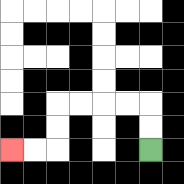{'start': '[6, 6]', 'end': '[0, 6]', 'path_directions': 'U,U,L,L,L,L,D,D,L,L', 'path_coordinates': '[[6, 6], [6, 5], [6, 4], [5, 4], [4, 4], [3, 4], [2, 4], [2, 5], [2, 6], [1, 6], [0, 6]]'}